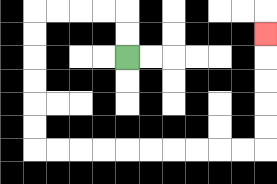{'start': '[5, 2]', 'end': '[11, 1]', 'path_directions': 'U,U,L,L,L,L,D,D,D,D,D,D,R,R,R,R,R,R,R,R,R,R,U,U,U,U,U', 'path_coordinates': '[[5, 2], [5, 1], [5, 0], [4, 0], [3, 0], [2, 0], [1, 0], [1, 1], [1, 2], [1, 3], [1, 4], [1, 5], [1, 6], [2, 6], [3, 6], [4, 6], [5, 6], [6, 6], [7, 6], [8, 6], [9, 6], [10, 6], [11, 6], [11, 5], [11, 4], [11, 3], [11, 2], [11, 1]]'}